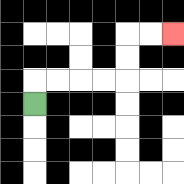{'start': '[1, 4]', 'end': '[7, 1]', 'path_directions': 'U,R,R,R,R,U,U,R,R', 'path_coordinates': '[[1, 4], [1, 3], [2, 3], [3, 3], [4, 3], [5, 3], [5, 2], [5, 1], [6, 1], [7, 1]]'}